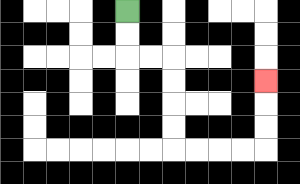{'start': '[5, 0]', 'end': '[11, 3]', 'path_directions': 'D,D,R,R,D,D,D,D,R,R,R,R,U,U,U', 'path_coordinates': '[[5, 0], [5, 1], [5, 2], [6, 2], [7, 2], [7, 3], [7, 4], [7, 5], [7, 6], [8, 6], [9, 6], [10, 6], [11, 6], [11, 5], [11, 4], [11, 3]]'}